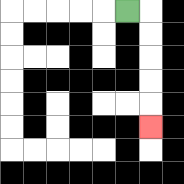{'start': '[5, 0]', 'end': '[6, 5]', 'path_directions': 'R,D,D,D,D,D', 'path_coordinates': '[[5, 0], [6, 0], [6, 1], [6, 2], [6, 3], [6, 4], [6, 5]]'}